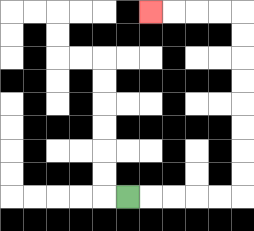{'start': '[5, 8]', 'end': '[6, 0]', 'path_directions': 'R,R,R,R,R,U,U,U,U,U,U,U,U,L,L,L,L', 'path_coordinates': '[[5, 8], [6, 8], [7, 8], [8, 8], [9, 8], [10, 8], [10, 7], [10, 6], [10, 5], [10, 4], [10, 3], [10, 2], [10, 1], [10, 0], [9, 0], [8, 0], [7, 0], [6, 0]]'}